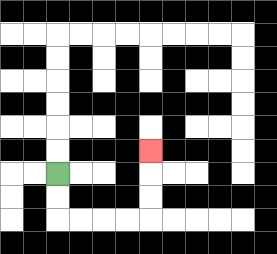{'start': '[2, 7]', 'end': '[6, 6]', 'path_directions': 'D,D,R,R,R,R,U,U,U', 'path_coordinates': '[[2, 7], [2, 8], [2, 9], [3, 9], [4, 9], [5, 9], [6, 9], [6, 8], [6, 7], [6, 6]]'}